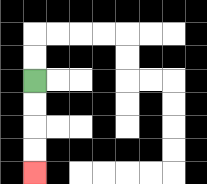{'start': '[1, 3]', 'end': '[1, 7]', 'path_directions': 'D,D,D,D', 'path_coordinates': '[[1, 3], [1, 4], [1, 5], [1, 6], [1, 7]]'}